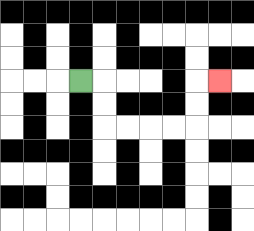{'start': '[3, 3]', 'end': '[9, 3]', 'path_directions': 'R,D,D,R,R,R,R,U,U,R', 'path_coordinates': '[[3, 3], [4, 3], [4, 4], [4, 5], [5, 5], [6, 5], [7, 5], [8, 5], [8, 4], [8, 3], [9, 3]]'}